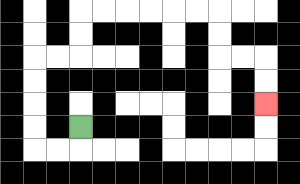{'start': '[3, 5]', 'end': '[11, 4]', 'path_directions': 'D,L,L,U,U,U,U,R,R,U,U,R,R,R,R,R,R,D,D,R,R,D,D', 'path_coordinates': '[[3, 5], [3, 6], [2, 6], [1, 6], [1, 5], [1, 4], [1, 3], [1, 2], [2, 2], [3, 2], [3, 1], [3, 0], [4, 0], [5, 0], [6, 0], [7, 0], [8, 0], [9, 0], [9, 1], [9, 2], [10, 2], [11, 2], [11, 3], [11, 4]]'}